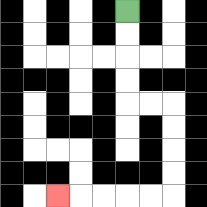{'start': '[5, 0]', 'end': '[2, 8]', 'path_directions': 'D,D,D,D,R,R,D,D,D,D,L,L,L,L,L', 'path_coordinates': '[[5, 0], [5, 1], [5, 2], [5, 3], [5, 4], [6, 4], [7, 4], [7, 5], [7, 6], [7, 7], [7, 8], [6, 8], [5, 8], [4, 8], [3, 8], [2, 8]]'}